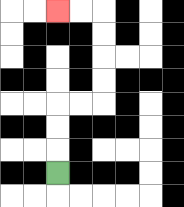{'start': '[2, 7]', 'end': '[2, 0]', 'path_directions': 'U,U,U,R,R,U,U,U,U,L,L', 'path_coordinates': '[[2, 7], [2, 6], [2, 5], [2, 4], [3, 4], [4, 4], [4, 3], [4, 2], [4, 1], [4, 0], [3, 0], [2, 0]]'}